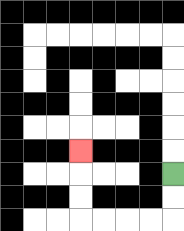{'start': '[7, 7]', 'end': '[3, 6]', 'path_directions': 'D,D,L,L,L,L,U,U,U', 'path_coordinates': '[[7, 7], [7, 8], [7, 9], [6, 9], [5, 9], [4, 9], [3, 9], [3, 8], [3, 7], [3, 6]]'}